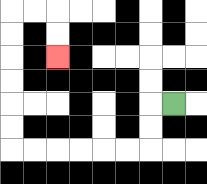{'start': '[7, 4]', 'end': '[2, 2]', 'path_directions': 'L,D,D,L,L,L,L,L,L,U,U,U,U,U,U,R,R,D,D', 'path_coordinates': '[[7, 4], [6, 4], [6, 5], [6, 6], [5, 6], [4, 6], [3, 6], [2, 6], [1, 6], [0, 6], [0, 5], [0, 4], [0, 3], [0, 2], [0, 1], [0, 0], [1, 0], [2, 0], [2, 1], [2, 2]]'}